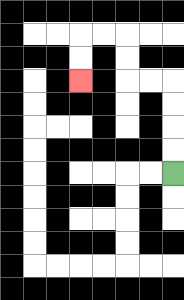{'start': '[7, 7]', 'end': '[3, 3]', 'path_directions': 'U,U,U,U,L,L,U,U,L,L,D,D', 'path_coordinates': '[[7, 7], [7, 6], [7, 5], [7, 4], [7, 3], [6, 3], [5, 3], [5, 2], [5, 1], [4, 1], [3, 1], [3, 2], [3, 3]]'}